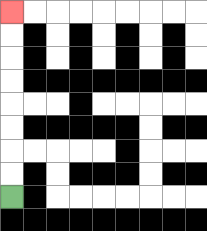{'start': '[0, 8]', 'end': '[0, 0]', 'path_directions': 'U,U,U,U,U,U,U,U', 'path_coordinates': '[[0, 8], [0, 7], [0, 6], [0, 5], [0, 4], [0, 3], [0, 2], [0, 1], [0, 0]]'}